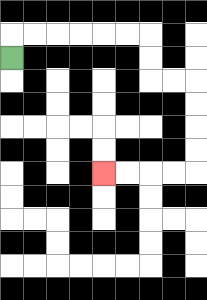{'start': '[0, 2]', 'end': '[4, 7]', 'path_directions': 'U,R,R,R,R,R,R,D,D,R,R,D,D,D,D,L,L,L,L', 'path_coordinates': '[[0, 2], [0, 1], [1, 1], [2, 1], [3, 1], [4, 1], [5, 1], [6, 1], [6, 2], [6, 3], [7, 3], [8, 3], [8, 4], [8, 5], [8, 6], [8, 7], [7, 7], [6, 7], [5, 7], [4, 7]]'}